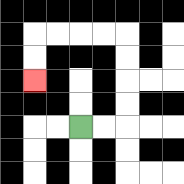{'start': '[3, 5]', 'end': '[1, 3]', 'path_directions': 'R,R,U,U,U,U,L,L,L,L,D,D', 'path_coordinates': '[[3, 5], [4, 5], [5, 5], [5, 4], [5, 3], [5, 2], [5, 1], [4, 1], [3, 1], [2, 1], [1, 1], [1, 2], [1, 3]]'}